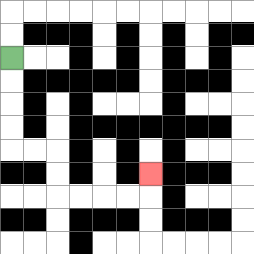{'start': '[0, 2]', 'end': '[6, 7]', 'path_directions': 'D,D,D,D,R,R,D,D,R,R,R,R,U', 'path_coordinates': '[[0, 2], [0, 3], [0, 4], [0, 5], [0, 6], [1, 6], [2, 6], [2, 7], [2, 8], [3, 8], [4, 8], [5, 8], [6, 8], [6, 7]]'}